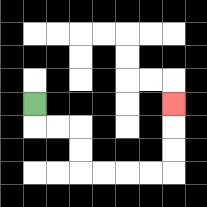{'start': '[1, 4]', 'end': '[7, 4]', 'path_directions': 'D,R,R,D,D,R,R,R,R,U,U,U', 'path_coordinates': '[[1, 4], [1, 5], [2, 5], [3, 5], [3, 6], [3, 7], [4, 7], [5, 7], [6, 7], [7, 7], [7, 6], [7, 5], [7, 4]]'}